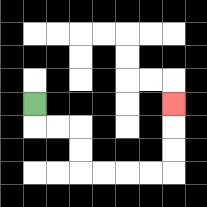{'start': '[1, 4]', 'end': '[7, 4]', 'path_directions': 'D,R,R,D,D,R,R,R,R,U,U,U', 'path_coordinates': '[[1, 4], [1, 5], [2, 5], [3, 5], [3, 6], [3, 7], [4, 7], [5, 7], [6, 7], [7, 7], [7, 6], [7, 5], [7, 4]]'}